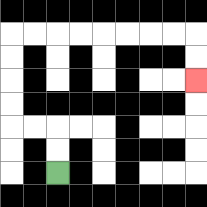{'start': '[2, 7]', 'end': '[8, 3]', 'path_directions': 'U,U,L,L,U,U,U,U,R,R,R,R,R,R,R,R,D,D', 'path_coordinates': '[[2, 7], [2, 6], [2, 5], [1, 5], [0, 5], [0, 4], [0, 3], [0, 2], [0, 1], [1, 1], [2, 1], [3, 1], [4, 1], [5, 1], [6, 1], [7, 1], [8, 1], [8, 2], [8, 3]]'}